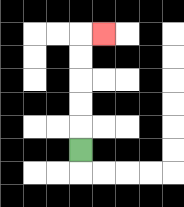{'start': '[3, 6]', 'end': '[4, 1]', 'path_directions': 'U,U,U,U,U,R', 'path_coordinates': '[[3, 6], [3, 5], [3, 4], [3, 3], [3, 2], [3, 1], [4, 1]]'}